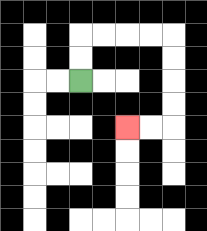{'start': '[3, 3]', 'end': '[5, 5]', 'path_directions': 'U,U,R,R,R,R,D,D,D,D,L,L', 'path_coordinates': '[[3, 3], [3, 2], [3, 1], [4, 1], [5, 1], [6, 1], [7, 1], [7, 2], [7, 3], [7, 4], [7, 5], [6, 5], [5, 5]]'}